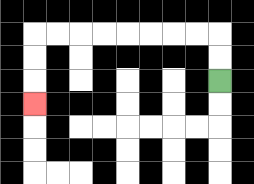{'start': '[9, 3]', 'end': '[1, 4]', 'path_directions': 'U,U,L,L,L,L,L,L,L,L,D,D,D', 'path_coordinates': '[[9, 3], [9, 2], [9, 1], [8, 1], [7, 1], [6, 1], [5, 1], [4, 1], [3, 1], [2, 1], [1, 1], [1, 2], [1, 3], [1, 4]]'}